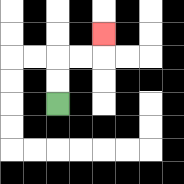{'start': '[2, 4]', 'end': '[4, 1]', 'path_directions': 'U,U,R,R,U', 'path_coordinates': '[[2, 4], [2, 3], [2, 2], [3, 2], [4, 2], [4, 1]]'}